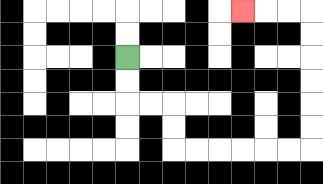{'start': '[5, 2]', 'end': '[10, 0]', 'path_directions': 'D,D,R,R,D,D,R,R,R,R,R,R,U,U,U,U,U,U,L,L,L', 'path_coordinates': '[[5, 2], [5, 3], [5, 4], [6, 4], [7, 4], [7, 5], [7, 6], [8, 6], [9, 6], [10, 6], [11, 6], [12, 6], [13, 6], [13, 5], [13, 4], [13, 3], [13, 2], [13, 1], [13, 0], [12, 0], [11, 0], [10, 0]]'}